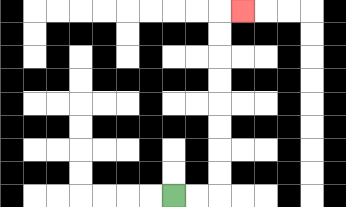{'start': '[7, 8]', 'end': '[10, 0]', 'path_directions': 'R,R,U,U,U,U,U,U,U,U,R', 'path_coordinates': '[[7, 8], [8, 8], [9, 8], [9, 7], [9, 6], [9, 5], [9, 4], [9, 3], [9, 2], [9, 1], [9, 0], [10, 0]]'}